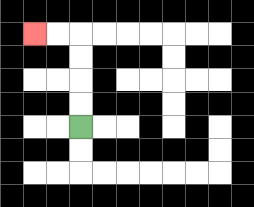{'start': '[3, 5]', 'end': '[1, 1]', 'path_directions': 'U,U,U,U,L,L', 'path_coordinates': '[[3, 5], [3, 4], [3, 3], [3, 2], [3, 1], [2, 1], [1, 1]]'}